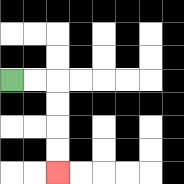{'start': '[0, 3]', 'end': '[2, 7]', 'path_directions': 'R,R,D,D,D,D', 'path_coordinates': '[[0, 3], [1, 3], [2, 3], [2, 4], [2, 5], [2, 6], [2, 7]]'}